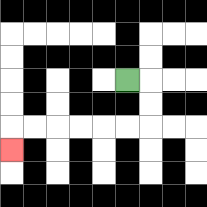{'start': '[5, 3]', 'end': '[0, 6]', 'path_directions': 'R,D,D,L,L,L,L,L,L,D', 'path_coordinates': '[[5, 3], [6, 3], [6, 4], [6, 5], [5, 5], [4, 5], [3, 5], [2, 5], [1, 5], [0, 5], [0, 6]]'}